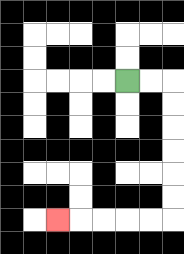{'start': '[5, 3]', 'end': '[2, 9]', 'path_directions': 'R,R,D,D,D,D,D,D,L,L,L,L,L', 'path_coordinates': '[[5, 3], [6, 3], [7, 3], [7, 4], [7, 5], [7, 6], [7, 7], [7, 8], [7, 9], [6, 9], [5, 9], [4, 9], [3, 9], [2, 9]]'}